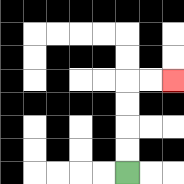{'start': '[5, 7]', 'end': '[7, 3]', 'path_directions': 'U,U,U,U,R,R', 'path_coordinates': '[[5, 7], [5, 6], [5, 5], [5, 4], [5, 3], [6, 3], [7, 3]]'}